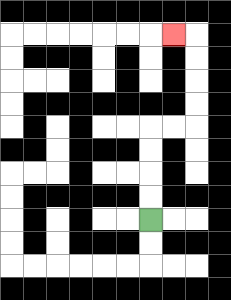{'start': '[6, 9]', 'end': '[7, 1]', 'path_directions': 'U,U,U,U,R,R,U,U,U,U,L', 'path_coordinates': '[[6, 9], [6, 8], [6, 7], [6, 6], [6, 5], [7, 5], [8, 5], [8, 4], [8, 3], [8, 2], [8, 1], [7, 1]]'}